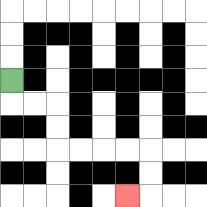{'start': '[0, 3]', 'end': '[5, 8]', 'path_directions': 'D,R,R,D,D,R,R,R,R,D,D,L', 'path_coordinates': '[[0, 3], [0, 4], [1, 4], [2, 4], [2, 5], [2, 6], [3, 6], [4, 6], [5, 6], [6, 6], [6, 7], [6, 8], [5, 8]]'}